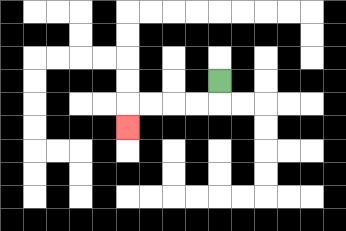{'start': '[9, 3]', 'end': '[5, 5]', 'path_directions': 'D,L,L,L,L,D', 'path_coordinates': '[[9, 3], [9, 4], [8, 4], [7, 4], [6, 4], [5, 4], [5, 5]]'}